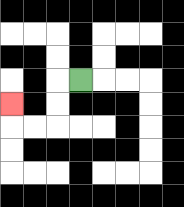{'start': '[3, 3]', 'end': '[0, 4]', 'path_directions': 'L,D,D,L,L,U', 'path_coordinates': '[[3, 3], [2, 3], [2, 4], [2, 5], [1, 5], [0, 5], [0, 4]]'}